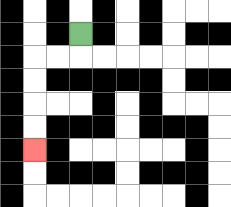{'start': '[3, 1]', 'end': '[1, 6]', 'path_directions': 'D,L,L,D,D,D,D', 'path_coordinates': '[[3, 1], [3, 2], [2, 2], [1, 2], [1, 3], [1, 4], [1, 5], [1, 6]]'}